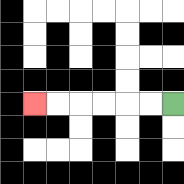{'start': '[7, 4]', 'end': '[1, 4]', 'path_directions': 'L,L,L,L,L,L', 'path_coordinates': '[[7, 4], [6, 4], [5, 4], [4, 4], [3, 4], [2, 4], [1, 4]]'}